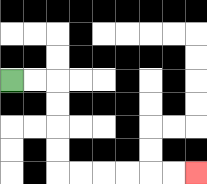{'start': '[0, 3]', 'end': '[8, 7]', 'path_directions': 'R,R,D,D,D,D,R,R,R,R,R,R', 'path_coordinates': '[[0, 3], [1, 3], [2, 3], [2, 4], [2, 5], [2, 6], [2, 7], [3, 7], [4, 7], [5, 7], [6, 7], [7, 7], [8, 7]]'}